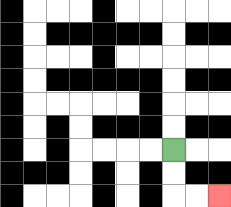{'start': '[7, 6]', 'end': '[9, 8]', 'path_directions': 'D,D,R,R', 'path_coordinates': '[[7, 6], [7, 7], [7, 8], [8, 8], [9, 8]]'}